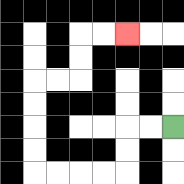{'start': '[7, 5]', 'end': '[5, 1]', 'path_directions': 'L,L,D,D,L,L,L,L,U,U,U,U,R,R,U,U,R,R', 'path_coordinates': '[[7, 5], [6, 5], [5, 5], [5, 6], [5, 7], [4, 7], [3, 7], [2, 7], [1, 7], [1, 6], [1, 5], [1, 4], [1, 3], [2, 3], [3, 3], [3, 2], [3, 1], [4, 1], [5, 1]]'}